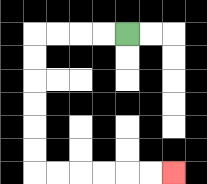{'start': '[5, 1]', 'end': '[7, 7]', 'path_directions': 'L,L,L,L,D,D,D,D,D,D,R,R,R,R,R,R', 'path_coordinates': '[[5, 1], [4, 1], [3, 1], [2, 1], [1, 1], [1, 2], [1, 3], [1, 4], [1, 5], [1, 6], [1, 7], [2, 7], [3, 7], [4, 7], [5, 7], [6, 7], [7, 7]]'}